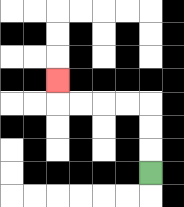{'start': '[6, 7]', 'end': '[2, 3]', 'path_directions': 'U,U,U,L,L,L,L,U', 'path_coordinates': '[[6, 7], [6, 6], [6, 5], [6, 4], [5, 4], [4, 4], [3, 4], [2, 4], [2, 3]]'}